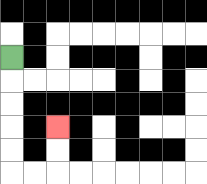{'start': '[0, 2]', 'end': '[2, 5]', 'path_directions': 'D,D,D,D,D,R,R,U,U', 'path_coordinates': '[[0, 2], [0, 3], [0, 4], [0, 5], [0, 6], [0, 7], [1, 7], [2, 7], [2, 6], [2, 5]]'}